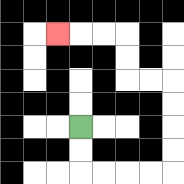{'start': '[3, 5]', 'end': '[2, 1]', 'path_directions': 'D,D,R,R,R,R,U,U,U,U,L,L,U,U,L,L,L', 'path_coordinates': '[[3, 5], [3, 6], [3, 7], [4, 7], [5, 7], [6, 7], [7, 7], [7, 6], [7, 5], [7, 4], [7, 3], [6, 3], [5, 3], [5, 2], [5, 1], [4, 1], [3, 1], [2, 1]]'}